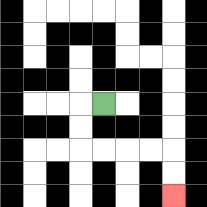{'start': '[4, 4]', 'end': '[7, 8]', 'path_directions': 'L,D,D,R,R,R,R,D,D', 'path_coordinates': '[[4, 4], [3, 4], [3, 5], [3, 6], [4, 6], [5, 6], [6, 6], [7, 6], [7, 7], [7, 8]]'}